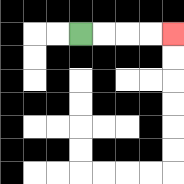{'start': '[3, 1]', 'end': '[7, 1]', 'path_directions': 'R,R,R,R', 'path_coordinates': '[[3, 1], [4, 1], [5, 1], [6, 1], [7, 1]]'}